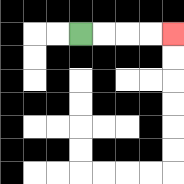{'start': '[3, 1]', 'end': '[7, 1]', 'path_directions': 'R,R,R,R', 'path_coordinates': '[[3, 1], [4, 1], [5, 1], [6, 1], [7, 1]]'}